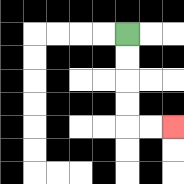{'start': '[5, 1]', 'end': '[7, 5]', 'path_directions': 'D,D,D,D,R,R', 'path_coordinates': '[[5, 1], [5, 2], [5, 3], [5, 4], [5, 5], [6, 5], [7, 5]]'}